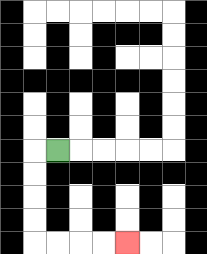{'start': '[2, 6]', 'end': '[5, 10]', 'path_directions': 'L,D,D,D,D,R,R,R,R', 'path_coordinates': '[[2, 6], [1, 6], [1, 7], [1, 8], [1, 9], [1, 10], [2, 10], [3, 10], [4, 10], [5, 10]]'}